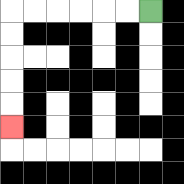{'start': '[6, 0]', 'end': '[0, 5]', 'path_directions': 'L,L,L,L,L,L,D,D,D,D,D', 'path_coordinates': '[[6, 0], [5, 0], [4, 0], [3, 0], [2, 0], [1, 0], [0, 0], [0, 1], [0, 2], [0, 3], [0, 4], [0, 5]]'}